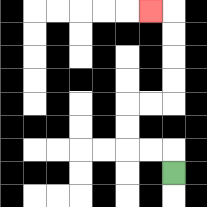{'start': '[7, 7]', 'end': '[6, 0]', 'path_directions': 'U,L,L,U,U,R,R,U,U,U,U,L', 'path_coordinates': '[[7, 7], [7, 6], [6, 6], [5, 6], [5, 5], [5, 4], [6, 4], [7, 4], [7, 3], [7, 2], [7, 1], [7, 0], [6, 0]]'}